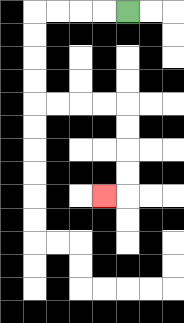{'start': '[5, 0]', 'end': '[4, 8]', 'path_directions': 'L,L,L,L,D,D,D,D,R,R,R,R,D,D,D,D,L', 'path_coordinates': '[[5, 0], [4, 0], [3, 0], [2, 0], [1, 0], [1, 1], [1, 2], [1, 3], [1, 4], [2, 4], [3, 4], [4, 4], [5, 4], [5, 5], [5, 6], [5, 7], [5, 8], [4, 8]]'}